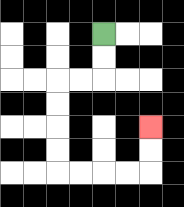{'start': '[4, 1]', 'end': '[6, 5]', 'path_directions': 'D,D,L,L,D,D,D,D,R,R,R,R,U,U', 'path_coordinates': '[[4, 1], [4, 2], [4, 3], [3, 3], [2, 3], [2, 4], [2, 5], [2, 6], [2, 7], [3, 7], [4, 7], [5, 7], [6, 7], [6, 6], [6, 5]]'}